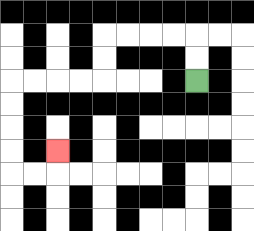{'start': '[8, 3]', 'end': '[2, 6]', 'path_directions': 'U,U,L,L,L,L,D,D,L,L,L,L,D,D,D,D,R,R,U', 'path_coordinates': '[[8, 3], [8, 2], [8, 1], [7, 1], [6, 1], [5, 1], [4, 1], [4, 2], [4, 3], [3, 3], [2, 3], [1, 3], [0, 3], [0, 4], [0, 5], [0, 6], [0, 7], [1, 7], [2, 7], [2, 6]]'}